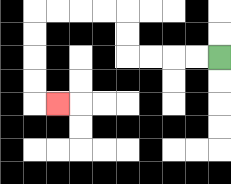{'start': '[9, 2]', 'end': '[2, 4]', 'path_directions': 'L,L,L,L,U,U,L,L,L,L,D,D,D,D,R', 'path_coordinates': '[[9, 2], [8, 2], [7, 2], [6, 2], [5, 2], [5, 1], [5, 0], [4, 0], [3, 0], [2, 0], [1, 0], [1, 1], [1, 2], [1, 3], [1, 4], [2, 4]]'}